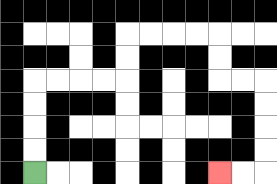{'start': '[1, 7]', 'end': '[9, 7]', 'path_directions': 'U,U,U,U,R,R,R,R,U,U,R,R,R,R,D,D,R,R,D,D,D,D,L,L', 'path_coordinates': '[[1, 7], [1, 6], [1, 5], [1, 4], [1, 3], [2, 3], [3, 3], [4, 3], [5, 3], [5, 2], [5, 1], [6, 1], [7, 1], [8, 1], [9, 1], [9, 2], [9, 3], [10, 3], [11, 3], [11, 4], [11, 5], [11, 6], [11, 7], [10, 7], [9, 7]]'}